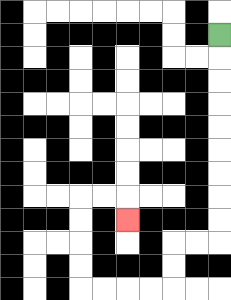{'start': '[9, 1]', 'end': '[5, 9]', 'path_directions': 'D,D,D,D,D,D,D,D,D,L,L,D,D,L,L,L,L,U,U,U,U,R,R,D', 'path_coordinates': '[[9, 1], [9, 2], [9, 3], [9, 4], [9, 5], [9, 6], [9, 7], [9, 8], [9, 9], [9, 10], [8, 10], [7, 10], [7, 11], [7, 12], [6, 12], [5, 12], [4, 12], [3, 12], [3, 11], [3, 10], [3, 9], [3, 8], [4, 8], [5, 8], [5, 9]]'}